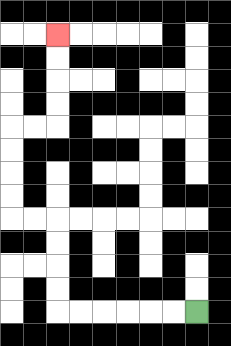{'start': '[8, 13]', 'end': '[2, 1]', 'path_directions': 'L,L,L,L,L,L,U,U,U,U,L,L,U,U,U,U,R,R,U,U,U,U', 'path_coordinates': '[[8, 13], [7, 13], [6, 13], [5, 13], [4, 13], [3, 13], [2, 13], [2, 12], [2, 11], [2, 10], [2, 9], [1, 9], [0, 9], [0, 8], [0, 7], [0, 6], [0, 5], [1, 5], [2, 5], [2, 4], [2, 3], [2, 2], [2, 1]]'}